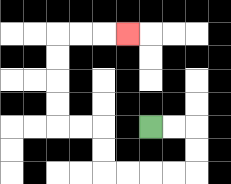{'start': '[6, 5]', 'end': '[5, 1]', 'path_directions': 'R,R,D,D,L,L,L,L,U,U,L,L,U,U,U,U,R,R,R', 'path_coordinates': '[[6, 5], [7, 5], [8, 5], [8, 6], [8, 7], [7, 7], [6, 7], [5, 7], [4, 7], [4, 6], [4, 5], [3, 5], [2, 5], [2, 4], [2, 3], [2, 2], [2, 1], [3, 1], [4, 1], [5, 1]]'}